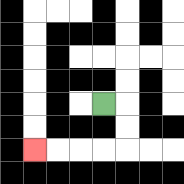{'start': '[4, 4]', 'end': '[1, 6]', 'path_directions': 'R,D,D,L,L,L,L', 'path_coordinates': '[[4, 4], [5, 4], [5, 5], [5, 6], [4, 6], [3, 6], [2, 6], [1, 6]]'}